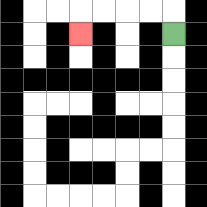{'start': '[7, 1]', 'end': '[3, 1]', 'path_directions': 'U,L,L,L,L,D', 'path_coordinates': '[[7, 1], [7, 0], [6, 0], [5, 0], [4, 0], [3, 0], [3, 1]]'}